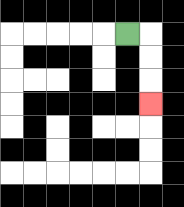{'start': '[5, 1]', 'end': '[6, 4]', 'path_directions': 'R,D,D,D', 'path_coordinates': '[[5, 1], [6, 1], [6, 2], [6, 3], [6, 4]]'}